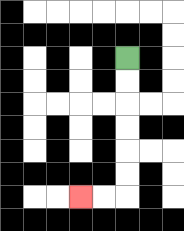{'start': '[5, 2]', 'end': '[3, 8]', 'path_directions': 'D,D,D,D,D,D,L,L', 'path_coordinates': '[[5, 2], [5, 3], [5, 4], [5, 5], [5, 6], [5, 7], [5, 8], [4, 8], [3, 8]]'}